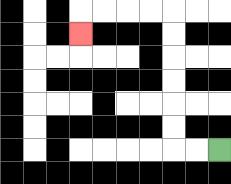{'start': '[9, 6]', 'end': '[3, 1]', 'path_directions': 'L,L,U,U,U,U,U,U,L,L,L,L,D', 'path_coordinates': '[[9, 6], [8, 6], [7, 6], [7, 5], [7, 4], [7, 3], [7, 2], [7, 1], [7, 0], [6, 0], [5, 0], [4, 0], [3, 0], [3, 1]]'}